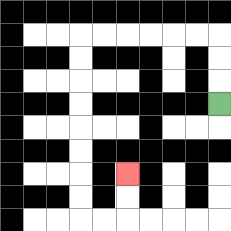{'start': '[9, 4]', 'end': '[5, 7]', 'path_directions': 'U,U,U,L,L,L,L,L,L,D,D,D,D,D,D,D,D,R,R,U,U', 'path_coordinates': '[[9, 4], [9, 3], [9, 2], [9, 1], [8, 1], [7, 1], [6, 1], [5, 1], [4, 1], [3, 1], [3, 2], [3, 3], [3, 4], [3, 5], [3, 6], [3, 7], [3, 8], [3, 9], [4, 9], [5, 9], [5, 8], [5, 7]]'}